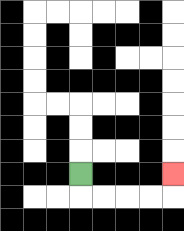{'start': '[3, 7]', 'end': '[7, 7]', 'path_directions': 'D,R,R,R,R,U', 'path_coordinates': '[[3, 7], [3, 8], [4, 8], [5, 8], [6, 8], [7, 8], [7, 7]]'}